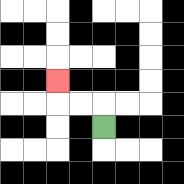{'start': '[4, 5]', 'end': '[2, 3]', 'path_directions': 'U,L,L,U', 'path_coordinates': '[[4, 5], [4, 4], [3, 4], [2, 4], [2, 3]]'}